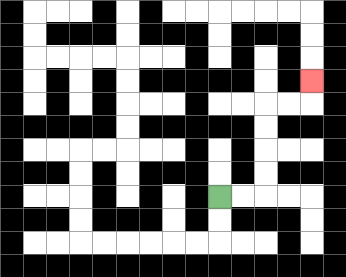{'start': '[9, 8]', 'end': '[13, 3]', 'path_directions': 'R,R,U,U,U,U,R,R,U', 'path_coordinates': '[[9, 8], [10, 8], [11, 8], [11, 7], [11, 6], [11, 5], [11, 4], [12, 4], [13, 4], [13, 3]]'}